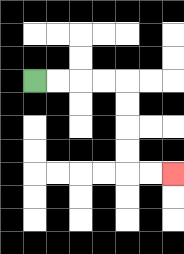{'start': '[1, 3]', 'end': '[7, 7]', 'path_directions': 'R,R,R,R,D,D,D,D,R,R', 'path_coordinates': '[[1, 3], [2, 3], [3, 3], [4, 3], [5, 3], [5, 4], [5, 5], [5, 6], [5, 7], [6, 7], [7, 7]]'}